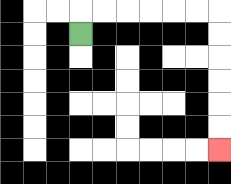{'start': '[3, 1]', 'end': '[9, 6]', 'path_directions': 'U,R,R,R,R,R,R,D,D,D,D,D,D', 'path_coordinates': '[[3, 1], [3, 0], [4, 0], [5, 0], [6, 0], [7, 0], [8, 0], [9, 0], [9, 1], [9, 2], [9, 3], [9, 4], [9, 5], [9, 6]]'}